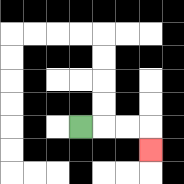{'start': '[3, 5]', 'end': '[6, 6]', 'path_directions': 'R,R,R,D', 'path_coordinates': '[[3, 5], [4, 5], [5, 5], [6, 5], [6, 6]]'}